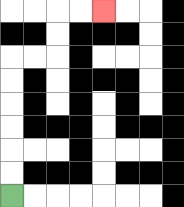{'start': '[0, 8]', 'end': '[4, 0]', 'path_directions': 'U,U,U,U,U,U,R,R,U,U,R,R', 'path_coordinates': '[[0, 8], [0, 7], [0, 6], [0, 5], [0, 4], [0, 3], [0, 2], [1, 2], [2, 2], [2, 1], [2, 0], [3, 0], [4, 0]]'}